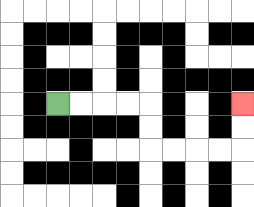{'start': '[2, 4]', 'end': '[10, 4]', 'path_directions': 'R,R,R,R,D,D,R,R,R,R,U,U', 'path_coordinates': '[[2, 4], [3, 4], [4, 4], [5, 4], [6, 4], [6, 5], [6, 6], [7, 6], [8, 6], [9, 6], [10, 6], [10, 5], [10, 4]]'}